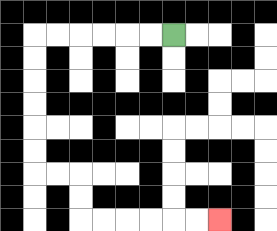{'start': '[7, 1]', 'end': '[9, 9]', 'path_directions': 'L,L,L,L,L,L,D,D,D,D,D,D,R,R,D,D,R,R,R,R,R,R', 'path_coordinates': '[[7, 1], [6, 1], [5, 1], [4, 1], [3, 1], [2, 1], [1, 1], [1, 2], [1, 3], [1, 4], [1, 5], [1, 6], [1, 7], [2, 7], [3, 7], [3, 8], [3, 9], [4, 9], [5, 9], [6, 9], [7, 9], [8, 9], [9, 9]]'}